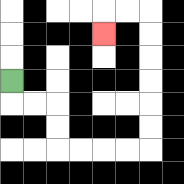{'start': '[0, 3]', 'end': '[4, 1]', 'path_directions': 'D,R,R,D,D,R,R,R,R,U,U,U,U,U,U,L,L,D', 'path_coordinates': '[[0, 3], [0, 4], [1, 4], [2, 4], [2, 5], [2, 6], [3, 6], [4, 6], [5, 6], [6, 6], [6, 5], [6, 4], [6, 3], [6, 2], [6, 1], [6, 0], [5, 0], [4, 0], [4, 1]]'}